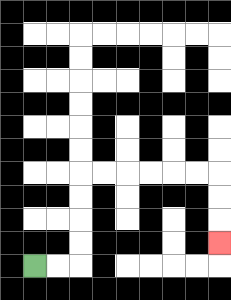{'start': '[1, 11]', 'end': '[9, 10]', 'path_directions': 'R,R,U,U,U,U,R,R,R,R,R,R,D,D,D', 'path_coordinates': '[[1, 11], [2, 11], [3, 11], [3, 10], [3, 9], [3, 8], [3, 7], [4, 7], [5, 7], [6, 7], [7, 7], [8, 7], [9, 7], [9, 8], [9, 9], [9, 10]]'}